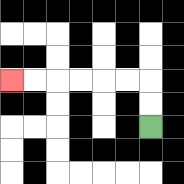{'start': '[6, 5]', 'end': '[0, 3]', 'path_directions': 'U,U,L,L,L,L,L,L', 'path_coordinates': '[[6, 5], [6, 4], [6, 3], [5, 3], [4, 3], [3, 3], [2, 3], [1, 3], [0, 3]]'}